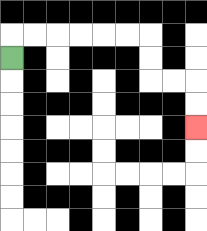{'start': '[0, 2]', 'end': '[8, 5]', 'path_directions': 'U,R,R,R,R,R,R,D,D,R,R,D,D', 'path_coordinates': '[[0, 2], [0, 1], [1, 1], [2, 1], [3, 1], [4, 1], [5, 1], [6, 1], [6, 2], [6, 3], [7, 3], [8, 3], [8, 4], [8, 5]]'}